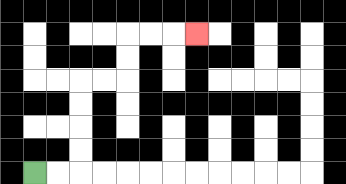{'start': '[1, 7]', 'end': '[8, 1]', 'path_directions': 'R,R,U,U,U,U,R,R,U,U,R,R,R', 'path_coordinates': '[[1, 7], [2, 7], [3, 7], [3, 6], [3, 5], [3, 4], [3, 3], [4, 3], [5, 3], [5, 2], [5, 1], [6, 1], [7, 1], [8, 1]]'}